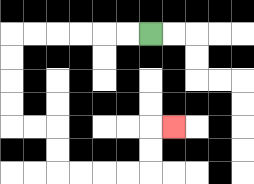{'start': '[6, 1]', 'end': '[7, 5]', 'path_directions': 'L,L,L,L,L,L,D,D,D,D,R,R,D,D,R,R,R,R,U,U,R', 'path_coordinates': '[[6, 1], [5, 1], [4, 1], [3, 1], [2, 1], [1, 1], [0, 1], [0, 2], [0, 3], [0, 4], [0, 5], [1, 5], [2, 5], [2, 6], [2, 7], [3, 7], [4, 7], [5, 7], [6, 7], [6, 6], [6, 5], [7, 5]]'}